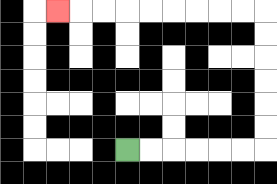{'start': '[5, 6]', 'end': '[2, 0]', 'path_directions': 'R,R,R,R,R,R,U,U,U,U,U,U,L,L,L,L,L,L,L,L,L', 'path_coordinates': '[[5, 6], [6, 6], [7, 6], [8, 6], [9, 6], [10, 6], [11, 6], [11, 5], [11, 4], [11, 3], [11, 2], [11, 1], [11, 0], [10, 0], [9, 0], [8, 0], [7, 0], [6, 0], [5, 0], [4, 0], [3, 0], [2, 0]]'}